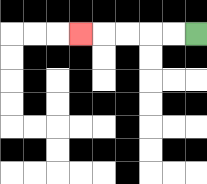{'start': '[8, 1]', 'end': '[3, 1]', 'path_directions': 'L,L,L,L,L', 'path_coordinates': '[[8, 1], [7, 1], [6, 1], [5, 1], [4, 1], [3, 1]]'}